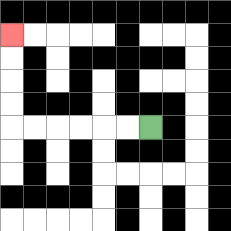{'start': '[6, 5]', 'end': '[0, 1]', 'path_directions': 'L,L,L,L,L,L,U,U,U,U', 'path_coordinates': '[[6, 5], [5, 5], [4, 5], [3, 5], [2, 5], [1, 5], [0, 5], [0, 4], [0, 3], [0, 2], [0, 1]]'}